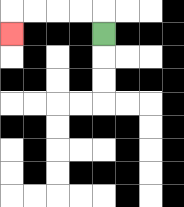{'start': '[4, 1]', 'end': '[0, 1]', 'path_directions': 'U,L,L,L,L,D', 'path_coordinates': '[[4, 1], [4, 0], [3, 0], [2, 0], [1, 0], [0, 0], [0, 1]]'}